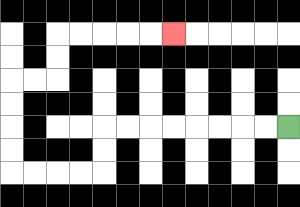{'start': '[12, 5]', 'end': '[7, 1]', 'path_directions': 'L,L,L,L,L,L,L,L,D,D,L,L,L,L,U,U,U,U,R,R,U,U,R,R,R,R,R', 'path_coordinates': '[[12, 5], [11, 5], [10, 5], [9, 5], [8, 5], [7, 5], [6, 5], [5, 5], [4, 5], [4, 6], [4, 7], [3, 7], [2, 7], [1, 7], [0, 7], [0, 6], [0, 5], [0, 4], [0, 3], [1, 3], [2, 3], [2, 2], [2, 1], [3, 1], [4, 1], [5, 1], [6, 1], [7, 1]]'}